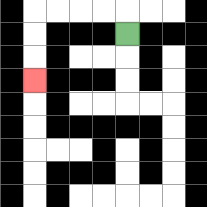{'start': '[5, 1]', 'end': '[1, 3]', 'path_directions': 'U,L,L,L,L,D,D,D', 'path_coordinates': '[[5, 1], [5, 0], [4, 0], [3, 0], [2, 0], [1, 0], [1, 1], [1, 2], [1, 3]]'}